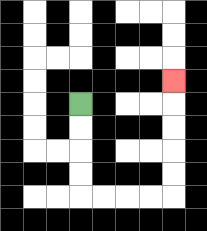{'start': '[3, 4]', 'end': '[7, 3]', 'path_directions': 'D,D,D,D,R,R,R,R,U,U,U,U,U', 'path_coordinates': '[[3, 4], [3, 5], [3, 6], [3, 7], [3, 8], [4, 8], [5, 8], [6, 8], [7, 8], [7, 7], [7, 6], [7, 5], [7, 4], [7, 3]]'}